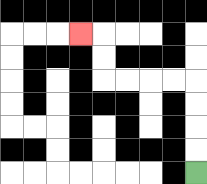{'start': '[8, 7]', 'end': '[3, 1]', 'path_directions': 'U,U,U,U,L,L,L,L,U,U,L', 'path_coordinates': '[[8, 7], [8, 6], [8, 5], [8, 4], [8, 3], [7, 3], [6, 3], [5, 3], [4, 3], [4, 2], [4, 1], [3, 1]]'}